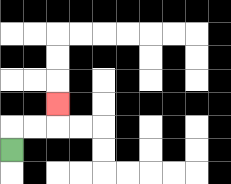{'start': '[0, 6]', 'end': '[2, 4]', 'path_directions': 'U,R,R,U', 'path_coordinates': '[[0, 6], [0, 5], [1, 5], [2, 5], [2, 4]]'}